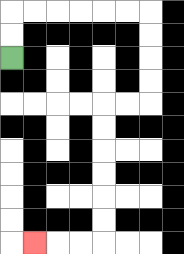{'start': '[0, 2]', 'end': '[1, 10]', 'path_directions': 'U,U,R,R,R,R,R,R,D,D,D,D,L,L,D,D,D,D,D,D,L,L,L', 'path_coordinates': '[[0, 2], [0, 1], [0, 0], [1, 0], [2, 0], [3, 0], [4, 0], [5, 0], [6, 0], [6, 1], [6, 2], [6, 3], [6, 4], [5, 4], [4, 4], [4, 5], [4, 6], [4, 7], [4, 8], [4, 9], [4, 10], [3, 10], [2, 10], [1, 10]]'}